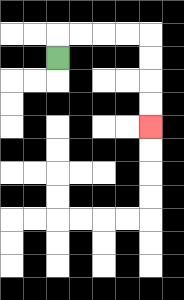{'start': '[2, 2]', 'end': '[6, 5]', 'path_directions': 'U,R,R,R,R,D,D,D,D', 'path_coordinates': '[[2, 2], [2, 1], [3, 1], [4, 1], [5, 1], [6, 1], [6, 2], [6, 3], [6, 4], [6, 5]]'}